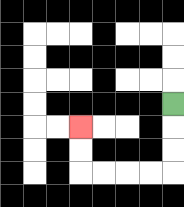{'start': '[7, 4]', 'end': '[3, 5]', 'path_directions': 'D,D,D,L,L,L,L,U,U', 'path_coordinates': '[[7, 4], [7, 5], [7, 6], [7, 7], [6, 7], [5, 7], [4, 7], [3, 7], [3, 6], [3, 5]]'}